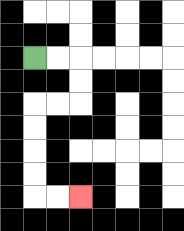{'start': '[1, 2]', 'end': '[3, 8]', 'path_directions': 'R,R,D,D,L,L,D,D,D,D,R,R', 'path_coordinates': '[[1, 2], [2, 2], [3, 2], [3, 3], [3, 4], [2, 4], [1, 4], [1, 5], [1, 6], [1, 7], [1, 8], [2, 8], [3, 8]]'}